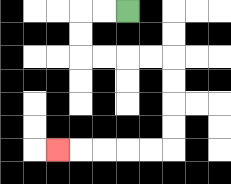{'start': '[5, 0]', 'end': '[2, 6]', 'path_directions': 'L,L,D,D,R,R,R,R,D,D,D,D,L,L,L,L,L', 'path_coordinates': '[[5, 0], [4, 0], [3, 0], [3, 1], [3, 2], [4, 2], [5, 2], [6, 2], [7, 2], [7, 3], [7, 4], [7, 5], [7, 6], [6, 6], [5, 6], [4, 6], [3, 6], [2, 6]]'}